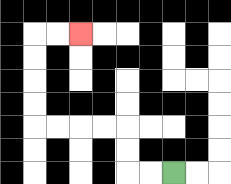{'start': '[7, 7]', 'end': '[3, 1]', 'path_directions': 'L,L,U,U,L,L,L,L,U,U,U,U,R,R', 'path_coordinates': '[[7, 7], [6, 7], [5, 7], [5, 6], [5, 5], [4, 5], [3, 5], [2, 5], [1, 5], [1, 4], [1, 3], [1, 2], [1, 1], [2, 1], [3, 1]]'}